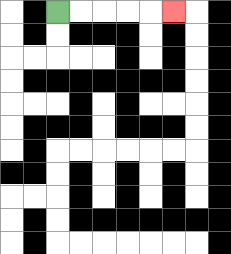{'start': '[2, 0]', 'end': '[7, 0]', 'path_directions': 'R,R,R,R,R', 'path_coordinates': '[[2, 0], [3, 0], [4, 0], [5, 0], [6, 0], [7, 0]]'}